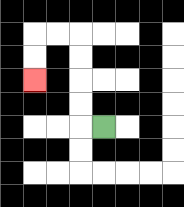{'start': '[4, 5]', 'end': '[1, 3]', 'path_directions': 'L,U,U,U,U,L,L,D,D', 'path_coordinates': '[[4, 5], [3, 5], [3, 4], [3, 3], [3, 2], [3, 1], [2, 1], [1, 1], [1, 2], [1, 3]]'}